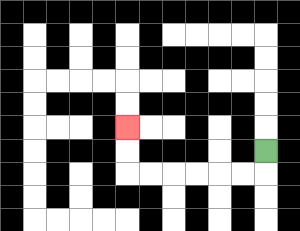{'start': '[11, 6]', 'end': '[5, 5]', 'path_directions': 'D,L,L,L,L,L,L,U,U', 'path_coordinates': '[[11, 6], [11, 7], [10, 7], [9, 7], [8, 7], [7, 7], [6, 7], [5, 7], [5, 6], [5, 5]]'}